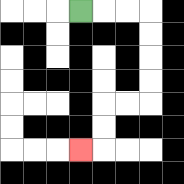{'start': '[3, 0]', 'end': '[3, 6]', 'path_directions': 'R,R,R,D,D,D,D,L,L,D,D,L', 'path_coordinates': '[[3, 0], [4, 0], [5, 0], [6, 0], [6, 1], [6, 2], [6, 3], [6, 4], [5, 4], [4, 4], [4, 5], [4, 6], [3, 6]]'}